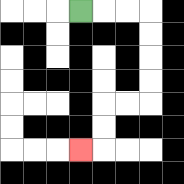{'start': '[3, 0]', 'end': '[3, 6]', 'path_directions': 'R,R,R,D,D,D,D,L,L,D,D,L', 'path_coordinates': '[[3, 0], [4, 0], [5, 0], [6, 0], [6, 1], [6, 2], [6, 3], [6, 4], [5, 4], [4, 4], [4, 5], [4, 6], [3, 6]]'}